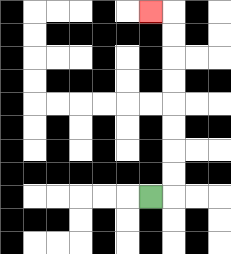{'start': '[6, 8]', 'end': '[6, 0]', 'path_directions': 'R,U,U,U,U,U,U,U,U,L', 'path_coordinates': '[[6, 8], [7, 8], [7, 7], [7, 6], [7, 5], [7, 4], [7, 3], [7, 2], [7, 1], [7, 0], [6, 0]]'}